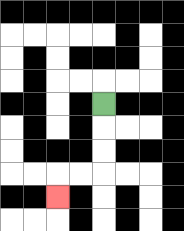{'start': '[4, 4]', 'end': '[2, 8]', 'path_directions': 'D,D,D,L,L,D', 'path_coordinates': '[[4, 4], [4, 5], [4, 6], [4, 7], [3, 7], [2, 7], [2, 8]]'}